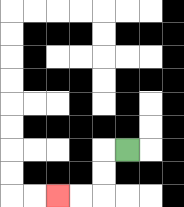{'start': '[5, 6]', 'end': '[2, 8]', 'path_directions': 'L,D,D,L,L', 'path_coordinates': '[[5, 6], [4, 6], [4, 7], [4, 8], [3, 8], [2, 8]]'}